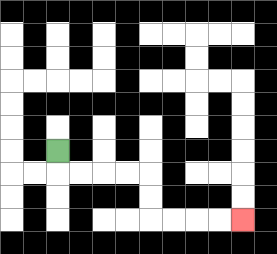{'start': '[2, 6]', 'end': '[10, 9]', 'path_directions': 'D,R,R,R,R,D,D,R,R,R,R', 'path_coordinates': '[[2, 6], [2, 7], [3, 7], [4, 7], [5, 7], [6, 7], [6, 8], [6, 9], [7, 9], [8, 9], [9, 9], [10, 9]]'}